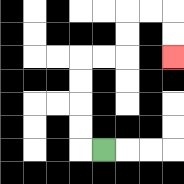{'start': '[4, 6]', 'end': '[7, 2]', 'path_directions': 'L,U,U,U,U,R,R,U,U,R,R,D,D', 'path_coordinates': '[[4, 6], [3, 6], [3, 5], [3, 4], [3, 3], [3, 2], [4, 2], [5, 2], [5, 1], [5, 0], [6, 0], [7, 0], [7, 1], [7, 2]]'}